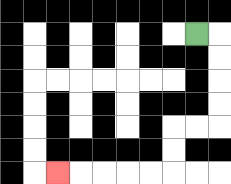{'start': '[8, 1]', 'end': '[2, 7]', 'path_directions': 'R,D,D,D,D,L,L,D,D,L,L,L,L,L', 'path_coordinates': '[[8, 1], [9, 1], [9, 2], [9, 3], [9, 4], [9, 5], [8, 5], [7, 5], [7, 6], [7, 7], [6, 7], [5, 7], [4, 7], [3, 7], [2, 7]]'}